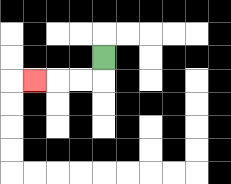{'start': '[4, 2]', 'end': '[1, 3]', 'path_directions': 'D,L,L,L', 'path_coordinates': '[[4, 2], [4, 3], [3, 3], [2, 3], [1, 3]]'}